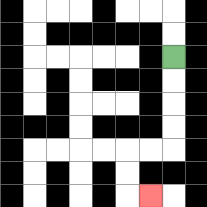{'start': '[7, 2]', 'end': '[6, 8]', 'path_directions': 'D,D,D,D,L,L,D,D,R', 'path_coordinates': '[[7, 2], [7, 3], [7, 4], [7, 5], [7, 6], [6, 6], [5, 6], [5, 7], [5, 8], [6, 8]]'}